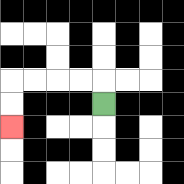{'start': '[4, 4]', 'end': '[0, 5]', 'path_directions': 'U,L,L,L,L,D,D', 'path_coordinates': '[[4, 4], [4, 3], [3, 3], [2, 3], [1, 3], [0, 3], [0, 4], [0, 5]]'}